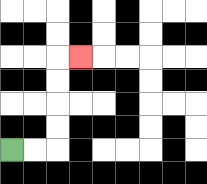{'start': '[0, 6]', 'end': '[3, 2]', 'path_directions': 'R,R,U,U,U,U,R', 'path_coordinates': '[[0, 6], [1, 6], [2, 6], [2, 5], [2, 4], [2, 3], [2, 2], [3, 2]]'}